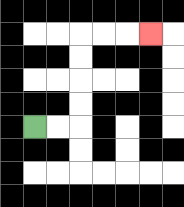{'start': '[1, 5]', 'end': '[6, 1]', 'path_directions': 'R,R,U,U,U,U,R,R,R', 'path_coordinates': '[[1, 5], [2, 5], [3, 5], [3, 4], [3, 3], [3, 2], [3, 1], [4, 1], [5, 1], [6, 1]]'}